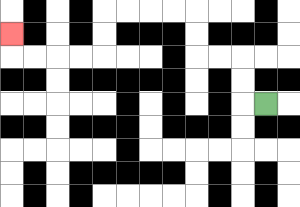{'start': '[11, 4]', 'end': '[0, 1]', 'path_directions': 'L,U,U,L,L,U,U,L,L,L,L,D,D,L,L,L,L,U', 'path_coordinates': '[[11, 4], [10, 4], [10, 3], [10, 2], [9, 2], [8, 2], [8, 1], [8, 0], [7, 0], [6, 0], [5, 0], [4, 0], [4, 1], [4, 2], [3, 2], [2, 2], [1, 2], [0, 2], [0, 1]]'}